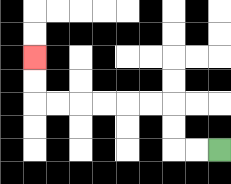{'start': '[9, 6]', 'end': '[1, 2]', 'path_directions': 'L,L,U,U,L,L,L,L,L,L,U,U', 'path_coordinates': '[[9, 6], [8, 6], [7, 6], [7, 5], [7, 4], [6, 4], [5, 4], [4, 4], [3, 4], [2, 4], [1, 4], [1, 3], [1, 2]]'}